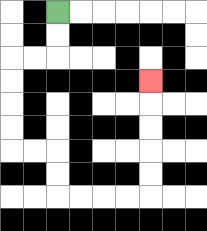{'start': '[2, 0]', 'end': '[6, 3]', 'path_directions': 'D,D,L,L,D,D,D,D,R,R,D,D,R,R,R,R,U,U,U,U,U', 'path_coordinates': '[[2, 0], [2, 1], [2, 2], [1, 2], [0, 2], [0, 3], [0, 4], [0, 5], [0, 6], [1, 6], [2, 6], [2, 7], [2, 8], [3, 8], [4, 8], [5, 8], [6, 8], [6, 7], [6, 6], [6, 5], [6, 4], [6, 3]]'}